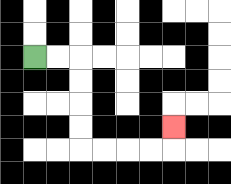{'start': '[1, 2]', 'end': '[7, 5]', 'path_directions': 'R,R,D,D,D,D,R,R,R,R,U', 'path_coordinates': '[[1, 2], [2, 2], [3, 2], [3, 3], [3, 4], [3, 5], [3, 6], [4, 6], [5, 6], [6, 6], [7, 6], [7, 5]]'}